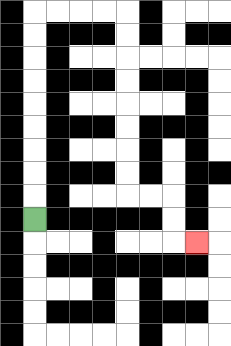{'start': '[1, 9]', 'end': '[8, 10]', 'path_directions': 'U,U,U,U,U,U,U,U,U,R,R,R,R,D,D,D,D,D,D,D,D,R,R,D,D,R', 'path_coordinates': '[[1, 9], [1, 8], [1, 7], [1, 6], [1, 5], [1, 4], [1, 3], [1, 2], [1, 1], [1, 0], [2, 0], [3, 0], [4, 0], [5, 0], [5, 1], [5, 2], [5, 3], [5, 4], [5, 5], [5, 6], [5, 7], [5, 8], [6, 8], [7, 8], [7, 9], [7, 10], [8, 10]]'}